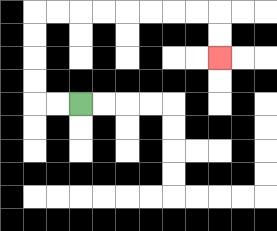{'start': '[3, 4]', 'end': '[9, 2]', 'path_directions': 'L,L,U,U,U,U,R,R,R,R,R,R,R,R,D,D', 'path_coordinates': '[[3, 4], [2, 4], [1, 4], [1, 3], [1, 2], [1, 1], [1, 0], [2, 0], [3, 0], [4, 0], [5, 0], [6, 0], [7, 0], [8, 0], [9, 0], [9, 1], [9, 2]]'}